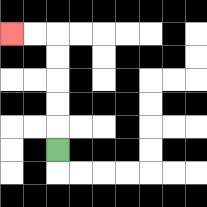{'start': '[2, 6]', 'end': '[0, 1]', 'path_directions': 'U,U,U,U,U,L,L', 'path_coordinates': '[[2, 6], [2, 5], [2, 4], [2, 3], [2, 2], [2, 1], [1, 1], [0, 1]]'}